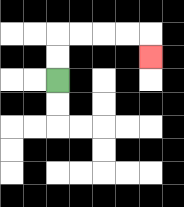{'start': '[2, 3]', 'end': '[6, 2]', 'path_directions': 'U,U,R,R,R,R,D', 'path_coordinates': '[[2, 3], [2, 2], [2, 1], [3, 1], [4, 1], [5, 1], [6, 1], [6, 2]]'}